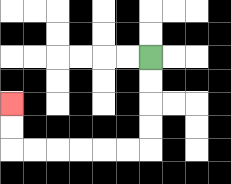{'start': '[6, 2]', 'end': '[0, 4]', 'path_directions': 'D,D,D,D,L,L,L,L,L,L,U,U', 'path_coordinates': '[[6, 2], [6, 3], [6, 4], [6, 5], [6, 6], [5, 6], [4, 6], [3, 6], [2, 6], [1, 6], [0, 6], [0, 5], [0, 4]]'}